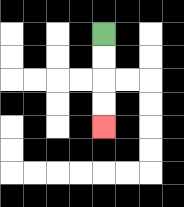{'start': '[4, 1]', 'end': '[4, 5]', 'path_directions': 'D,D,D,D', 'path_coordinates': '[[4, 1], [4, 2], [4, 3], [4, 4], [4, 5]]'}